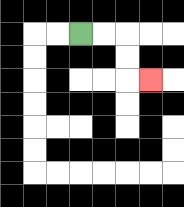{'start': '[3, 1]', 'end': '[6, 3]', 'path_directions': 'R,R,D,D,R', 'path_coordinates': '[[3, 1], [4, 1], [5, 1], [5, 2], [5, 3], [6, 3]]'}